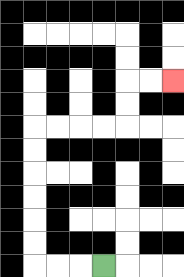{'start': '[4, 11]', 'end': '[7, 3]', 'path_directions': 'L,L,L,U,U,U,U,U,U,R,R,R,R,U,U,R,R', 'path_coordinates': '[[4, 11], [3, 11], [2, 11], [1, 11], [1, 10], [1, 9], [1, 8], [1, 7], [1, 6], [1, 5], [2, 5], [3, 5], [4, 5], [5, 5], [5, 4], [5, 3], [6, 3], [7, 3]]'}